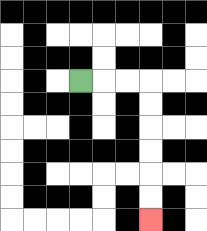{'start': '[3, 3]', 'end': '[6, 9]', 'path_directions': 'R,R,R,D,D,D,D,D,D', 'path_coordinates': '[[3, 3], [4, 3], [5, 3], [6, 3], [6, 4], [6, 5], [6, 6], [6, 7], [6, 8], [6, 9]]'}